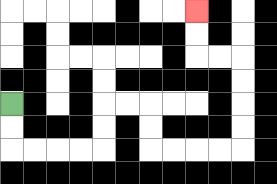{'start': '[0, 4]', 'end': '[8, 0]', 'path_directions': 'D,D,R,R,R,R,U,U,R,R,D,D,R,R,R,R,U,U,U,U,L,L,U,U', 'path_coordinates': '[[0, 4], [0, 5], [0, 6], [1, 6], [2, 6], [3, 6], [4, 6], [4, 5], [4, 4], [5, 4], [6, 4], [6, 5], [6, 6], [7, 6], [8, 6], [9, 6], [10, 6], [10, 5], [10, 4], [10, 3], [10, 2], [9, 2], [8, 2], [8, 1], [8, 0]]'}